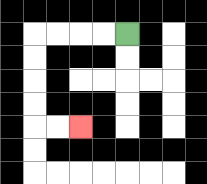{'start': '[5, 1]', 'end': '[3, 5]', 'path_directions': 'L,L,L,L,D,D,D,D,R,R', 'path_coordinates': '[[5, 1], [4, 1], [3, 1], [2, 1], [1, 1], [1, 2], [1, 3], [1, 4], [1, 5], [2, 5], [3, 5]]'}